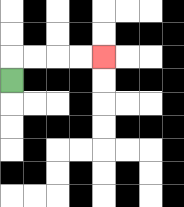{'start': '[0, 3]', 'end': '[4, 2]', 'path_directions': 'U,R,R,R,R', 'path_coordinates': '[[0, 3], [0, 2], [1, 2], [2, 2], [3, 2], [4, 2]]'}